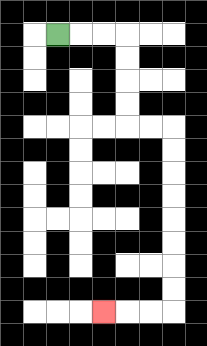{'start': '[2, 1]', 'end': '[4, 13]', 'path_directions': 'R,R,R,D,D,D,D,R,R,D,D,D,D,D,D,D,D,L,L,L', 'path_coordinates': '[[2, 1], [3, 1], [4, 1], [5, 1], [5, 2], [5, 3], [5, 4], [5, 5], [6, 5], [7, 5], [7, 6], [7, 7], [7, 8], [7, 9], [7, 10], [7, 11], [7, 12], [7, 13], [6, 13], [5, 13], [4, 13]]'}